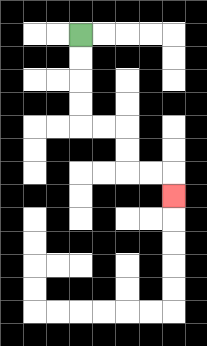{'start': '[3, 1]', 'end': '[7, 8]', 'path_directions': 'D,D,D,D,R,R,D,D,R,R,D', 'path_coordinates': '[[3, 1], [3, 2], [3, 3], [3, 4], [3, 5], [4, 5], [5, 5], [5, 6], [5, 7], [6, 7], [7, 7], [7, 8]]'}